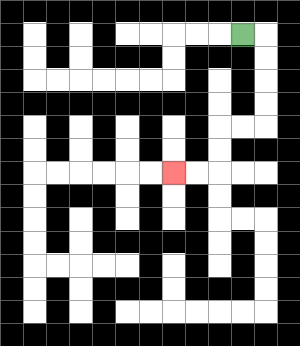{'start': '[10, 1]', 'end': '[7, 7]', 'path_directions': 'R,D,D,D,D,L,L,D,D,L,L', 'path_coordinates': '[[10, 1], [11, 1], [11, 2], [11, 3], [11, 4], [11, 5], [10, 5], [9, 5], [9, 6], [9, 7], [8, 7], [7, 7]]'}